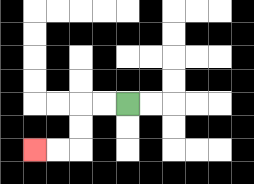{'start': '[5, 4]', 'end': '[1, 6]', 'path_directions': 'L,L,D,D,L,L', 'path_coordinates': '[[5, 4], [4, 4], [3, 4], [3, 5], [3, 6], [2, 6], [1, 6]]'}